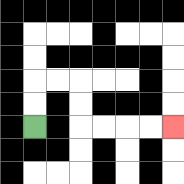{'start': '[1, 5]', 'end': '[7, 5]', 'path_directions': 'U,U,R,R,D,D,R,R,R,R', 'path_coordinates': '[[1, 5], [1, 4], [1, 3], [2, 3], [3, 3], [3, 4], [3, 5], [4, 5], [5, 5], [6, 5], [7, 5]]'}